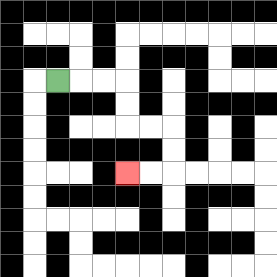{'start': '[2, 3]', 'end': '[5, 7]', 'path_directions': 'R,R,R,D,D,R,R,D,D,L,L', 'path_coordinates': '[[2, 3], [3, 3], [4, 3], [5, 3], [5, 4], [5, 5], [6, 5], [7, 5], [7, 6], [7, 7], [6, 7], [5, 7]]'}